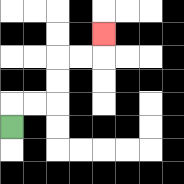{'start': '[0, 5]', 'end': '[4, 1]', 'path_directions': 'U,R,R,U,U,R,R,U', 'path_coordinates': '[[0, 5], [0, 4], [1, 4], [2, 4], [2, 3], [2, 2], [3, 2], [4, 2], [4, 1]]'}